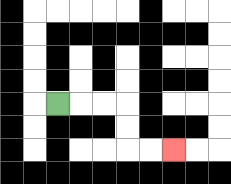{'start': '[2, 4]', 'end': '[7, 6]', 'path_directions': 'R,R,R,D,D,R,R', 'path_coordinates': '[[2, 4], [3, 4], [4, 4], [5, 4], [5, 5], [5, 6], [6, 6], [7, 6]]'}